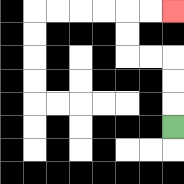{'start': '[7, 5]', 'end': '[7, 0]', 'path_directions': 'U,U,U,L,L,U,U,R,R', 'path_coordinates': '[[7, 5], [7, 4], [7, 3], [7, 2], [6, 2], [5, 2], [5, 1], [5, 0], [6, 0], [7, 0]]'}